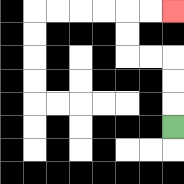{'start': '[7, 5]', 'end': '[7, 0]', 'path_directions': 'U,U,U,L,L,U,U,R,R', 'path_coordinates': '[[7, 5], [7, 4], [7, 3], [7, 2], [6, 2], [5, 2], [5, 1], [5, 0], [6, 0], [7, 0]]'}